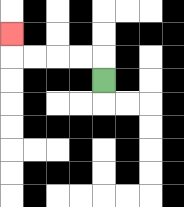{'start': '[4, 3]', 'end': '[0, 1]', 'path_directions': 'U,L,L,L,L,U', 'path_coordinates': '[[4, 3], [4, 2], [3, 2], [2, 2], [1, 2], [0, 2], [0, 1]]'}